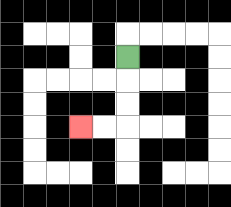{'start': '[5, 2]', 'end': '[3, 5]', 'path_directions': 'D,D,D,L,L', 'path_coordinates': '[[5, 2], [5, 3], [5, 4], [5, 5], [4, 5], [3, 5]]'}